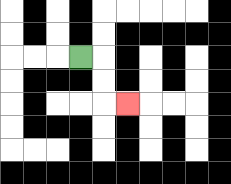{'start': '[3, 2]', 'end': '[5, 4]', 'path_directions': 'R,D,D,R', 'path_coordinates': '[[3, 2], [4, 2], [4, 3], [4, 4], [5, 4]]'}